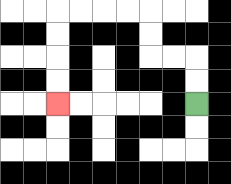{'start': '[8, 4]', 'end': '[2, 4]', 'path_directions': 'U,U,L,L,U,U,L,L,L,L,D,D,D,D', 'path_coordinates': '[[8, 4], [8, 3], [8, 2], [7, 2], [6, 2], [6, 1], [6, 0], [5, 0], [4, 0], [3, 0], [2, 0], [2, 1], [2, 2], [2, 3], [2, 4]]'}